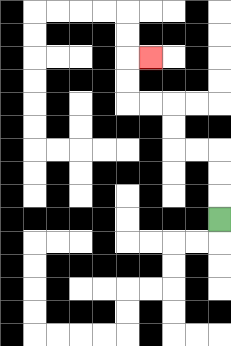{'start': '[9, 9]', 'end': '[6, 2]', 'path_directions': 'U,U,U,L,L,U,U,L,L,U,U,R', 'path_coordinates': '[[9, 9], [9, 8], [9, 7], [9, 6], [8, 6], [7, 6], [7, 5], [7, 4], [6, 4], [5, 4], [5, 3], [5, 2], [6, 2]]'}